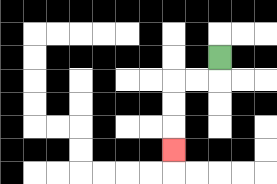{'start': '[9, 2]', 'end': '[7, 6]', 'path_directions': 'D,L,L,D,D,D', 'path_coordinates': '[[9, 2], [9, 3], [8, 3], [7, 3], [7, 4], [7, 5], [7, 6]]'}